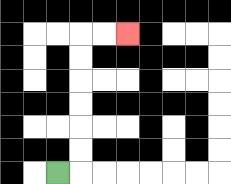{'start': '[2, 7]', 'end': '[5, 1]', 'path_directions': 'R,U,U,U,U,U,U,R,R', 'path_coordinates': '[[2, 7], [3, 7], [3, 6], [3, 5], [3, 4], [3, 3], [3, 2], [3, 1], [4, 1], [5, 1]]'}